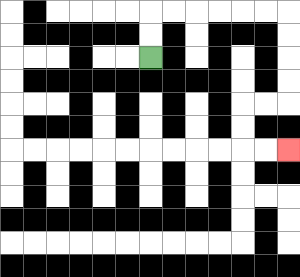{'start': '[6, 2]', 'end': '[12, 6]', 'path_directions': 'U,U,R,R,R,R,R,R,D,D,D,D,L,L,D,D,R,R', 'path_coordinates': '[[6, 2], [6, 1], [6, 0], [7, 0], [8, 0], [9, 0], [10, 0], [11, 0], [12, 0], [12, 1], [12, 2], [12, 3], [12, 4], [11, 4], [10, 4], [10, 5], [10, 6], [11, 6], [12, 6]]'}